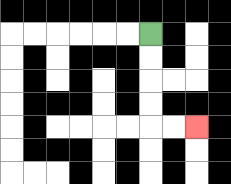{'start': '[6, 1]', 'end': '[8, 5]', 'path_directions': 'D,D,D,D,R,R', 'path_coordinates': '[[6, 1], [6, 2], [6, 3], [6, 4], [6, 5], [7, 5], [8, 5]]'}